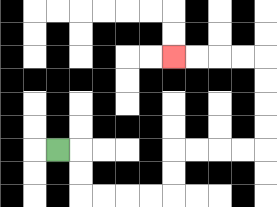{'start': '[2, 6]', 'end': '[7, 2]', 'path_directions': 'R,D,D,R,R,R,R,U,U,R,R,R,R,U,U,U,U,L,L,L,L', 'path_coordinates': '[[2, 6], [3, 6], [3, 7], [3, 8], [4, 8], [5, 8], [6, 8], [7, 8], [7, 7], [7, 6], [8, 6], [9, 6], [10, 6], [11, 6], [11, 5], [11, 4], [11, 3], [11, 2], [10, 2], [9, 2], [8, 2], [7, 2]]'}